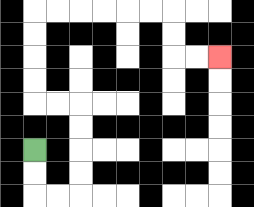{'start': '[1, 6]', 'end': '[9, 2]', 'path_directions': 'D,D,R,R,U,U,U,U,L,L,U,U,U,U,R,R,R,R,R,R,D,D,R,R', 'path_coordinates': '[[1, 6], [1, 7], [1, 8], [2, 8], [3, 8], [3, 7], [3, 6], [3, 5], [3, 4], [2, 4], [1, 4], [1, 3], [1, 2], [1, 1], [1, 0], [2, 0], [3, 0], [4, 0], [5, 0], [6, 0], [7, 0], [7, 1], [7, 2], [8, 2], [9, 2]]'}